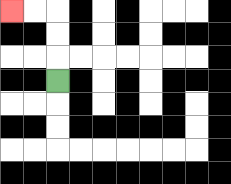{'start': '[2, 3]', 'end': '[0, 0]', 'path_directions': 'U,U,U,L,L', 'path_coordinates': '[[2, 3], [2, 2], [2, 1], [2, 0], [1, 0], [0, 0]]'}